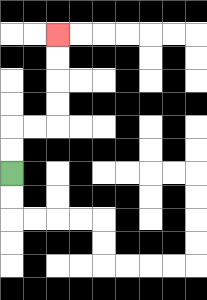{'start': '[0, 7]', 'end': '[2, 1]', 'path_directions': 'U,U,R,R,U,U,U,U', 'path_coordinates': '[[0, 7], [0, 6], [0, 5], [1, 5], [2, 5], [2, 4], [2, 3], [2, 2], [2, 1]]'}